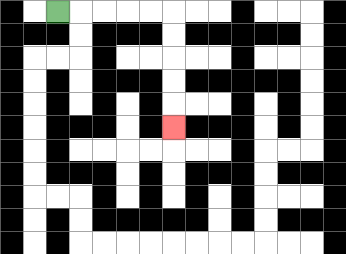{'start': '[2, 0]', 'end': '[7, 5]', 'path_directions': 'R,R,R,R,R,D,D,D,D,D', 'path_coordinates': '[[2, 0], [3, 0], [4, 0], [5, 0], [6, 0], [7, 0], [7, 1], [7, 2], [7, 3], [7, 4], [7, 5]]'}